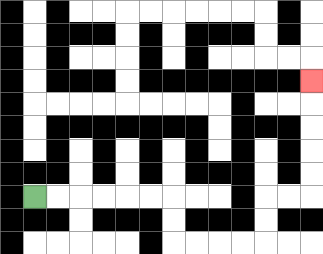{'start': '[1, 8]', 'end': '[13, 3]', 'path_directions': 'R,R,R,R,R,R,D,D,R,R,R,R,U,U,R,R,U,U,U,U,U', 'path_coordinates': '[[1, 8], [2, 8], [3, 8], [4, 8], [5, 8], [6, 8], [7, 8], [7, 9], [7, 10], [8, 10], [9, 10], [10, 10], [11, 10], [11, 9], [11, 8], [12, 8], [13, 8], [13, 7], [13, 6], [13, 5], [13, 4], [13, 3]]'}